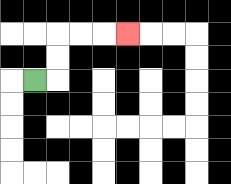{'start': '[1, 3]', 'end': '[5, 1]', 'path_directions': 'R,U,U,R,R,R', 'path_coordinates': '[[1, 3], [2, 3], [2, 2], [2, 1], [3, 1], [4, 1], [5, 1]]'}